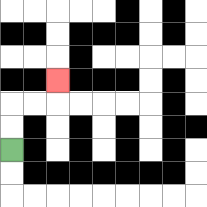{'start': '[0, 6]', 'end': '[2, 3]', 'path_directions': 'U,U,R,R,U', 'path_coordinates': '[[0, 6], [0, 5], [0, 4], [1, 4], [2, 4], [2, 3]]'}